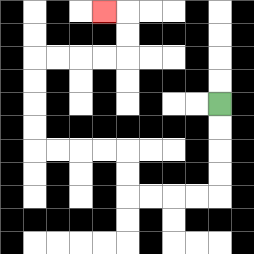{'start': '[9, 4]', 'end': '[4, 0]', 'path_directions': 'D,D,D,D,L,L,L,L,U,U,L,L,L,L,U,U,U,U,R,R,R,R,U,U,L', 'path_coordinates': '[[9, 4], [9, 5], [9, 6], [9, 7], [9, 8], [8, 8], [7, 8], [6, 8], [5, 8], [5, 7], [5, 6], [4, 6], [3, 6], [2, 6], [1, 6], [1, 5], [1, 4], [1, 3], [1, 2], [2, 2], [3, 2], [4, 2], [5, 2], [5, 1], [5, 0], [4, 0]]'}